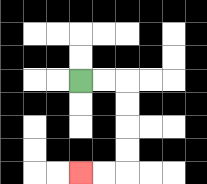{'start': '[3, 3]', 'end': '[3, 7]', 'path_directions': 'R,R,D,D,D,D,L,L', 'path_coordinates': '[[3, 3], [4, 3], [5, 3], [5, 4], [5, 5], [5, 6], [5, 7], [4, 7], [3, 7]]'}